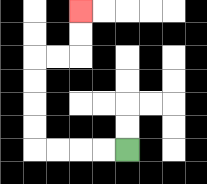{'start': '[5, 6]', 'end': '[3, 0]', 'path_directions': 'L,L,L,L,U,U,U,U,R,R,U,U', 'path_coordinates': '[[5, 6], [4, 6], [3, 6], [2, 6], [1, 6], [1, 5], [1, 4], [1, 3], [1, 2], [2, 2], [3, 2], [3, 1], [3, 0]]'}